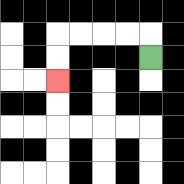{'start': '[6, 2]', 'end': '[2, 3]', 'path_directions': 'U,L,L,L,L,D,D', 'path_coordinates': '[[6, 2], [6, 1], [5, 1], [4, 1], [3, 1], [2, 1], [2, 2], [2, 3]]'}